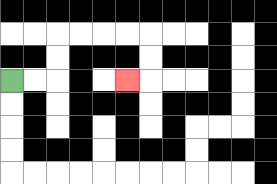{'start': '[0, 3]', 'end': '[5, 3]', 'path_directions': 'R,R,U,U,R,R,R,R,D,D,L', 'path_coordinates': '[[0, 3], [1, 3], [2, 3], [2, 2], [2, 1], [3, 1], [4, 1], [5, 1], [6, 1], [6, 2], [6, 3], [5, 3]]'}